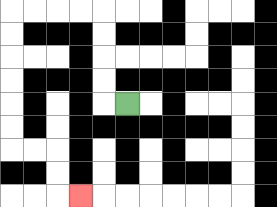{'start': '[5, 4]', 'end': '[3, 8]', 'path_directions': 'L,U,U,U,U,L,L,L,L,D,D,D,D,D,D,R,R,D,D,R', 'path_coordinates': '[[5, 4], [4, 4], [4, 3], [4, 2], [4, 1], [4, 0], [3, 0], [2, 0], [1, 0], [0, 0], [0, 1], [0, 2], [0, 3], [0, 4], [0, 5], [0, 6], [1, 6], [2, 6], [2, 7], [2, 8], [3, 8]]'}